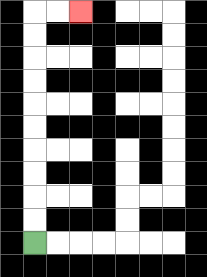{'start': '[1, 10]', 'end': '[3, 0]', 'path_directions': 'U,U,U,U,U,U,U,U,U,U,R,R', 'path_coordinates': '[[1, 10], [1, 9], [1, 8], [1, 7], [1, 6], [1, 5], [1, 4], [1, 3], [1, 2], [1, 1], [1, 0], [2, 0], [3, 0]]'}